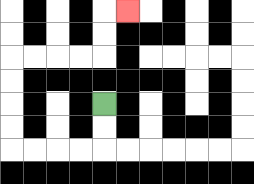{'start': '[4, 4]', 'end': '[5, 0]', 'path_directions': 'D,D,L,L,L,L,U,U,U,U,R,R,R,R,U,U,R', 'path_coordinates': '[[4, 4], [4, 5], [4, 6], [3, 6], [2, 6], [1, 6], [0, 6], [0, 5], [0, 4], [0, 3], [0, 2], [1, 2], [2, 2], [3, 2], [4, 2], [4, 1], [4, 0], [5, 0]]'}